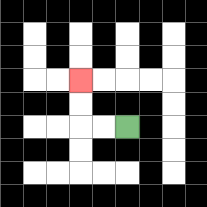{'start': '[5, 5]', 'end': '[3, 3]', 'path_directions': 'L,L,U,U', 'path_coordinates': '[[5, 5], [4, 5], [3, 5], [3, 4], [3, 3]]'}